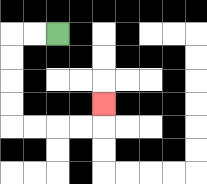{'start': '[2, 1]', 'end': '[4, 4]', 'path_directions': 'L,L,D,D,D,D,R,R,R,R,U', 'path_coordinates': '[[2, 1], [1, 1], [0, 1], [0, 2], [0, 3], [0, 4], [0, 5], [1, 5], [2, 5], [3, 5], [4, 5], [4, 4]]'}